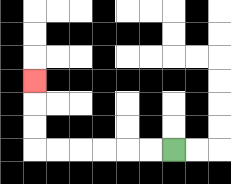{'start': '[7, 6]', 'end': '[1, 3]', 'path_directions': 'L,L,L,L,L,L,U,U,U', 'path_coordinates': '[[7, 6], [6, 6], [5, 6], [4, 6], [3, 6], [2, 6], [1, 6], [1, 5], [1, 4], [1, 3]]'}